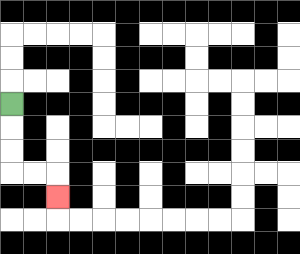{'start': '[0, 4]', 'end': '[2, 8]', 'path_directions': 'D,D,D,R,R,D', 'path_coordinates': '[[0, 4], [0, 5], [0, 6], [0, 7], [1, 7], [2, 7], [2, 8]]'}